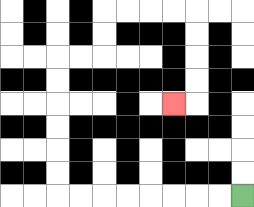{'start': '[10, 8]', 'end': '[7, 4]', 'path_directions': 'L,L,L,L,L,L,L,L,U,U,U,U,U,U,R,R,U,U,R,R,R,R,D,D,D,D,L', 'path_coordinates': '[[10, 8], [9, 8], [8, 8], [7, 8], [6, 8], [5, 8], [4, 8], [3, 8], [2, 8], [2, 7], [2, 6], [2, 5], [2, 4], [2, 3], [2, 2], [3, 2], [4, 2], [4, 1], [4, 0], [5, 0], [6, 0], [7, 0], [8, 0], [8, 1], [8, 2], [8, 3], [8, 4], [7, 4]]'}